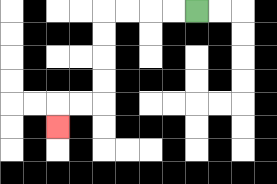{'start': '[8, 0]', 'end': '[2, 5]', 'path_directions': 'L,L,L,L,D,D,D,D,L,L,D', 'path_coordinates': '[[8, 0], [7, 0], [6, 0], [5, 0], [4, 0], [4, 1], [4, 2], [4, 3], [4, 4], [3, 4], [2, 4], [2, 5]]'}